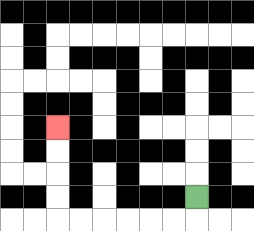{'start': '[8, 8]', 'end': '[2, 5]', 'path_directions': 'D,L,L,L,L,L,L,U,U,U,U', 'path_coordinates': '[[8, 8], [8, 9], [7, 9], [6, 9], [5, 9], [4, 9], [3, 9], [2, 9], [2, 8], [2, 7], [2, 6], [2, 5]]'}